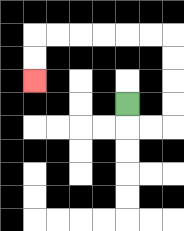{'start': '[5, 4]', 'end': '[1, 3]', 'path_directions': 'D,R,R,U,U,U,U,L,L,L,L,L,L,D,D', 'path_coordinates': '[[5, 4], [5, 5], [6, 5], [7, 5], [7, 4], [7, 3], [7, 2], [7, 1], [6, 1], [5, 1], [4, 1], [3, 1], [2, 1], [1, 1], [1, 2], [1, 3]]'}